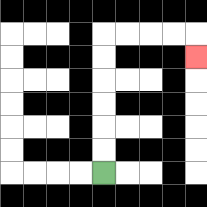{'start': '[4, 7]', 'end': '[8, 2]', 'path_directions': 'U,U,U,U,U,U,R,R,R,R,D', 'path_coordinates': '[[4, 7], [4, 6], [4, 5], [4, 4], [4, 3], [4, 2], [4, 1], [5, 1], [6, 1], [7, 1], [8, 1], [8, 2]]'}